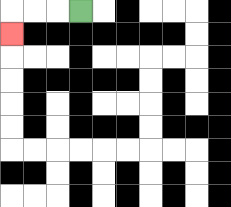{'start': '[3, 0]', 'end': '[0, 1]', 'path_directions': 'L,L,L,D', 'path_coordinates': '[[3, 0], [2, 0], [1, 0], [0, 0], [0, 1]]'}